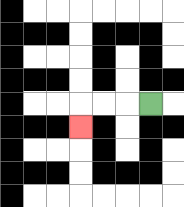{'start': '[6, 4]', 'end': '[3, 5]', 'path_directions': 'L,L,L,D', 'path_coordinates': '[[6, 4], [5, 4], [4, 4], [3, 4], [3, 5]]'}